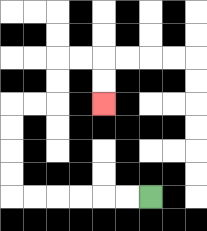{'start': '[6, 8]', 'end': '[4, 4]', 'path_directions': 'L,L,L,L,L,L,U,U,U,U,R,R,U,U,R,R,D,D', 'path_coordinates': '[[6, 8], [5, 8], [4, 8], [3, 8], [2, 8], [1, 8], [0, 8], [0, 7], [0, 6], [0, 5], [0, 4], [1, 4], [2, 4], [2, 3], [2, 2], [3, 2], [4, 2], [4, 3], [4, 4]]'}